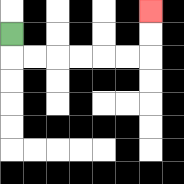{'start': '[0, 1]', 'end': '[6, 0]', 'path_directions': 'D,R,R,R,R,R,R,U,U', 'path_coordinates': '[[0, 1], [0, 2], [1, 2], [2, 2], [3, 2], [4, 2], [5, 2], [6, 2], [6, 1], [6, 0]]'}